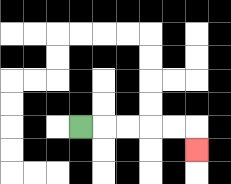{'start': '[3, 5]', 'end': '[8, 6]', 'path_directions': 'R,R,R,R,R,D', 'path_coordinates': '[[3, 5], [4, 5], [5, 5], [6, 5], [7, 5], [8, 5], [8, 6]]'}